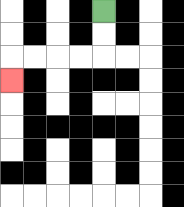{'start': '[4, 0]', 'end': '[0, 3]', 'path_directions': 'D,D,L,L,L,L,D', 'path_coordinates': '[[4, 0], [4, 1], [4, 2], [3, 2], [2, 2], [1, 2], [0, 2], [0, 3]]'}